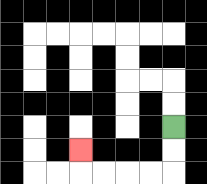{'start': '[7, 5]', 'end': '[3, 6]', 'path_directions': 'D,D,L,L,L,L,U', 'path_coordinates': '[[7, 5], [7, 6], [7, 7], [6, 7], [5, 7], [4, 7], [3, 7], [3, 6]]'}